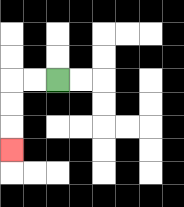{'start': '[2, 3]', 'end': '[0, 6]', 'path_directions': 'L,L,D,D,D', 'path_coordinates': '[[2, 3], [1, 3], [0, 3], [0, 4], [0, 5], [0, 6]]'}